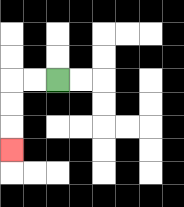{'start': '[2, 3]', 'end': '[0, 6]', 'path_directions': 'L,L,D,D,D', 'path_coordinates': '[[2, 3], [1, 3], [0, 3], [0, 4], [0, 5], [0, 6]]'}